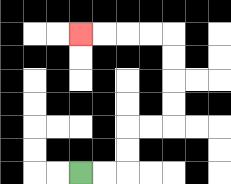{'start': '[3, 7]', 'end': '[3, 1]', 'path_directions': 'R,R,U,U,R,R,U,U,U,U,L,L,L,L', 'path_coordinates': '[[3, 7], [4, 7], [5, 7], [5, 6], [5, 5], [6, 5], [7, 5], [7, 4], [7, 3], [7, 2], [7, 1], [6, 1], [5, 1], [4, 1], [3, 1]]'}